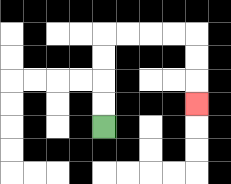{'start': '[4, 5]', 'end': '[8, 4]', 'path_directions': 'U,U,U,U,R,R,R,R,D,D,D', 'path_coordinates': '[[4, 5], [4, 4], [4, 3], [4, 2], [4, 1], [5, 1], [6, 1], [7, 1], [8, 1], [8, 2], [8, 3], [8, 4]]'}